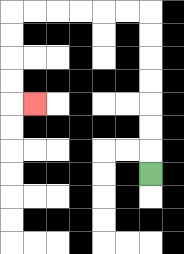{'start': '[6, 7]', 'end': '[1, 4]', 'path_directions': 'U,U,U,U,U,U,U,L,L,L,L,L,L,D,D,D,D,R', 'path_coordinates': '[[6, 7], [6, 6], [6, 5], [6, 4], [6, 3], [6, 2], [6, 1], [6, 0], [5, 0], [4, 0], [3, 0], [2, 0], [1, 0], [0, 0], [0, 1], [0, 2], [0, 3], [0, 4], [1, 4]]'}